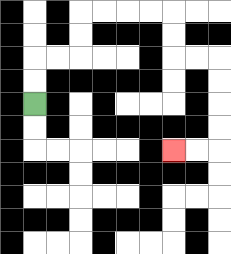{'start': '[1, 4]', 'end': '[7, 6]', 'path_directions': 'U,U,R,R,U,U,R,R,R,R,D,D,R,R,D,D,D,D,L,L', 'path_coordinates': '[[1, 4], [1, 3], [1, 2], [2, 2], [3, 2], [3, 1], [3, 0], [4, 0], [5, 0], [6, 0], [7, 0], [7, 1], [7, 2], [8, 2], [9, 2], [9, 3], [9, 4], [9, 5], [9, 6], [8, 6], [7, 6]]'}